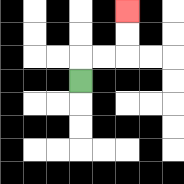{'start': '[3, 3]', 'end': '[5, 0]', 'path_directions': 'U,R,R,U,U', 'path_coordinates': '[[3, 3], [3, 2], [4, 2], [5, 2], [5, 1], [5, 0]]'}